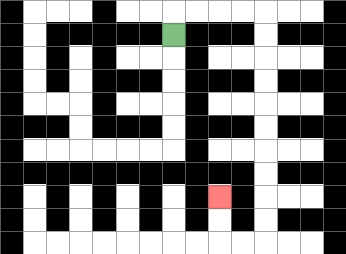{'start': '[7, 1]', 'end': '[9, 8]', 'path_directions': 'U,R,R,R,R,D,D,D,D,D,D,D,D,D,D,L,L,U,U', 'path_coordinates': '[[7, 1], [7, 0], [8, 0], [9, 0], [10, 0], [11, 0], [11, 1], [11, 2], [11, 3], [11, 4], [11, 5], [11, 6], [11, 7], [11, 8], [11, 9], [11, 10], [10, 10], [9, 10], [9, 9], [9, 8]]'}